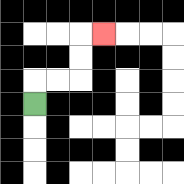{'start': '[1, 4]', 'end': '[4, 1]', 'path_directions': 'U,R,R,U,U,R', 'path_coordinates': '[[1, 4], [1, 3], [2, 3], [3, 3], [3, 2], [3, 1], [4, 1]]'}